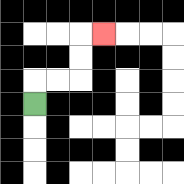{'start': '[1, 4]', 'end': '[4, 1]', 'path_directions': 'U,R,R,U,U,R', 'path_coordinates': '[[1, 4], [1, 3], [2, 3], [3, 3], [3, 2], [3, 1], [4, 1]]'}